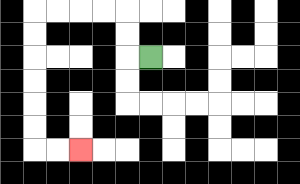{'start': '[6, 2]', 'end': '[3, 6]', 'path_directions': 'L,U,U,L,L,L,L,D,D,D,D,D,D,R,R', 'path_coordinates': '[[6, 2], [5, 2], [5, 1], [5, 0], [4, 0], [3, 0], [2, 0], [1, 0], [1, 1], [1, 2], [1, 3], [1, 4], [1, 5], [1, 6], [2, 6], [3, 6]]'}